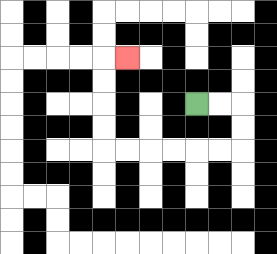{'start': '[8, 4]', 'end': '[5, 2]', 'path_directions': 'R,R,D,D,L,L,L,L,L,L,U,U,U,U,R', 'path_coordinates': '[[8, 4], [9, 4], [10, 4], [10, 5], [10, 6], [9, 6], [8, 6], [7, 6], [6, 6], [5, 6], [4, 6], [4, 5], [4, 4], [4, 3], [4, 2], [5, 2]]'}